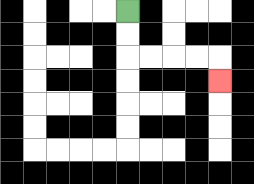{'start': '[5, 0]', 'end': '[9, 3]', 'path_directions': 'D,D,R,R,R,R,D', 'path_coordinates': '[[5, 0], [5, 1], [5, 2], [6, 2], [7, 2], [8, 2], [9, 2], [9, 3]]'}